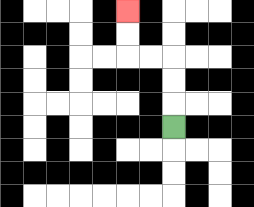{'start': '[7, 5]', 'end': '[5, 0]', 'path_directions': 'U,U,U,L,L,U,U', 'path_coordinates': '[[7, 5], [7, 4], [7, 3], [7, 2], [6, 2], [5, 2], [5, 1], [5, 0]]'}